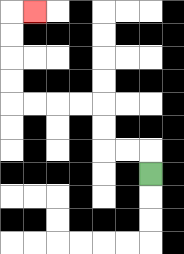{'start': '[6, 7]', 'end': '[1, 0]', 'path_directions': 'U,L,L,U,U,L,L,L,L,U,U,U,U,R', 'path_coordinates': '[[6, 7], [6, 6], [5, 6], [4, 6], [4, 5], [4, 4], [3, 4], [2, 4], [1, 4], [0, 4], [0, 3], [0, 2], [0, 1], [0, 0], [1, 0]]'}